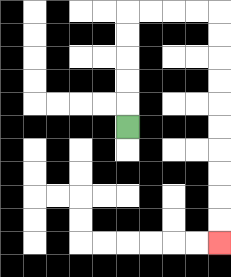{'start': '[5, 5]', 'end': '[9, 10]', 'path_directions': 'U,U,U,U,U,R,R,R,R,D,D,D,D,D,D,D,D,D,D', 'path_coordinates': '[[5, 5], [5, 4], [5, 3], [5, 2], [5, 1], [5, 0], [6, 0], [7, 0], [8, 0], [9, 0], [9, 1], [9, 2], [9, 3], [9, 4], [9, 5], [9, 6], [9, 7], [9, 8], [9, 9], [9, 10]]'}